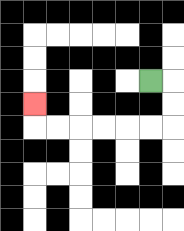{'start': '[6, 3]', 'end': '[1, 4]', 'path_directions': 'R,D,D,L,L,L,L,L,L,U', 'path_coordinates': '[[6, 3], [7, 3], [7, 4], [7, 5], [6, 5], [5, 5], [4, 5], [3, 5], [2, 5], [1, 5], [1, 4]]'}